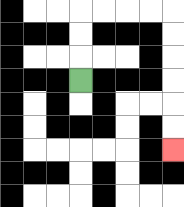{'start': '[3, 3]', 'end': '[7, 6]', 'path_directions': 'U,U,U,R,R,R,R,D,D,D,D,D,D', 'path_coordinates': '[[3, 3], [3, 2], [3, 1], [3, 0], [4, 0], [5, 0], [6, 0], [7, 0], [7, 1], [7, 2], [7, 3], [7, 4], [7, 5], [7, 6]]'}